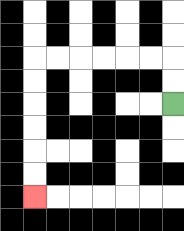{'start': '[7, 4]', 'end': '[1, 8]', 'path_directions': 'U,U,L,L,L,L,L,L,D,D,D,D,D,D', 'path_coordinates': '[[7, 4], [7, 3], [7, 2], [6, 2], [5, 2], [4, 2], [3, 2], [2, 2], [1, 2], [1, 3], [1, 4], [1, 5], [1, 6], [1, 7], [1, 8]]'}